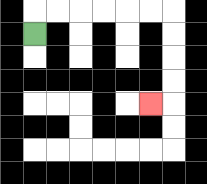{'start': '[1, 1]', 'end': '[6, 4]', 'path_directions': 'U,R,R,R,R,R,R,D,D,D,D,L', 'path_coordinates': '[[1, 1], [1, 0], [2, 0], [3, 0], [4, 0], [5, 0], [6, 0], [7, 0], [7, 1], [7, 2], [7, 3], [7, 4], [6, 4]]'}